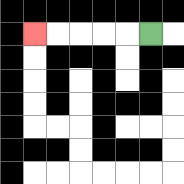{'start': '[6, 1]', 'end': '[1, 1]', 'path_directions': 'L,L,L,L,L', 'path_coordinates': '[[6, 1], [5, 1], [4, 1], [3, 1], [2, 1], [1, 1]]'}